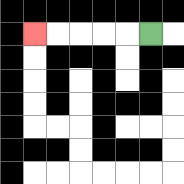{'start': '[6, 1]', 'end': '[1, 1]', 'path_directions': 'L,L,L,L,L', 'path_coordinates': '[[6, 1], [5, 1], [4, 1], [3, 1], [2, 1], [1, 1]]'}